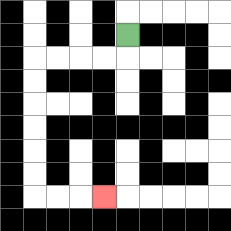{'start': '[5, 1]', 'end': '[4, 8]', 'path_directions': 'D,L,L,L,L,D,D,D,D,D,D,R,R,R', 'path_coordinates': '[[5, 1], [5, 2], [4, 2], [3, 2], [2, 2], [1, 2], [1, 3], [1, 4], [1, 5], [1, 6], [1, 7], [1, 8], [2, 8], [3, 8], [4, 8]]'}